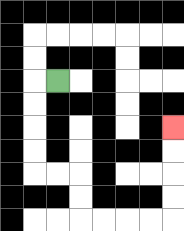{'start': '[2, 3]', 'end': '[7, 5]', 'path_directions': 'L,D,D,D,D,R,R,D,D,R,R,R,R,U,U,U,U', 'path_coordinates': '[[2, 3], [1, 3], [1, 4], [1, 5], [1, 6], [1, 7], [2, 7], [3, 7], [3, 8], [3, 9], [4, 9], [5, 9], [6, 9], [7, 9], [7, 8], [7, 7], [7, 6], [7, 5]]'}